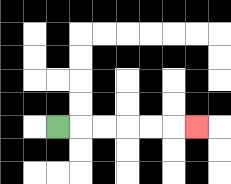{'start': '[2, 5]', 'end': '[8, 5]', 'path_directions': 'R,R,R,R,R,R', 'path_coordinates': '[[2, 5], [3, 5], [4, 5], [5, 5], [6, 5], [7, 5], [8, 5]]'}